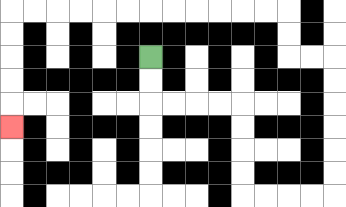{'start': '[6, 2]', 'end': '[0, 5]', 'path_directions': 'D,D,R,R,R,R,D,D,D,D,R,R,R,R,U,U,U,U,U,U,L,L,U,U,L,L,L,L,L,L,L,L,L,L,L,L,D,D,D,D,D', 'path_coordinates': '[[6, 2], [6, 3], [6, 4], [7, 4], [8, 4], [9, 4], [10, 4], [10, 5], [10, 6], [10, 7], [10, 8], [11, 8], [12, 8], [13, 8], [14, 8], [14, 7], [14, 6], [14, 5], [14, 4], [14, 3], [14, 2], [13, 2], [12, 2], [12, 1], [12, 0], [11, 0], [10, 0], [9, 0], [8, 0], [7, 0], [6, 0], [5, 0], [4, 0], [3, 0], [2, 0], [1, 0], [0, 0], [0, 1], [0, 2], [0, 3], [0, 4], [0, 5]]'}